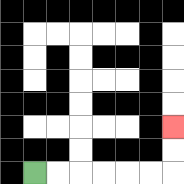{'start': '[1, 7]', 'end': '[7, 5]', 'path_directions': 'R,R,R,R,R,R,U,U', 'path_coordinates': '[[1, 7], [2, 7], [3, 7], [4, 7], [5, 7], [6, 7], [7, 7], [7, 6], [7, 5]]'}